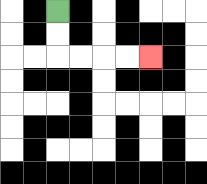{'start': '[2, 0]', 'end': '[6, 2]', 'path_directions': 'D,D,R,R,R,R', 'path_coordinates': '[[2, 0], [2, 1], [2, 2], [3, 2], [4, 2], [5, 2], [6, 2]]'}